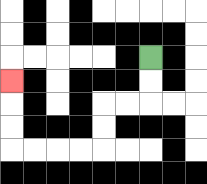{'start': '[6, 2]', 'end': '[0, 3]', 'path_directions': 'D,D,L,L,D,D,L,L,L,L,U,U,U', 'path_coordinates': '[[6, 2], [6, 3], [6, 4], [5, 4], [4, 4], [4, 5], [4, 6], [3, 6], [2, 6], [1, 6], [0, 6], [0, 5], [0, 4], [0, 3]]'}